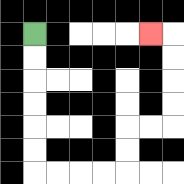{'start': '[1, 1]', 'end': '[6, 1]', 'path_directions': 'D,D,D,D,D,D,R,R,R,R,U,U,R,R,U,U,U,U,L', 'path_coordinates': '[[1, 1], [1, 2], [1, 3], [1, 4], [1, 5], [1, 6], [1, 7], [2, 7], [3, 7], [4, 7], [5, 7], [5, 6], [5, 5], [6, 5], [7, 5], [7, 4], [7, 3], [7, 2], [7, 1], [6, 1]]'}